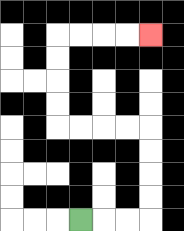{'start': '[3, 9]', 'end': '[6, 1]', 'path_directions': 'R,R,R,U,U,U,U,L,L,L,L,U,U,U,U,R,R,R,R', 'path_coordinates': '[[3, 9], [4, 9], [5, 9], [6, 9], [6, 8], [6, 7], [6, 6], [6, 5], [5, 5], [4, 5], [3, 5], [2, 5], [2, 4], [2, 3], [2, 2], [2, 1], [3, 1], [4, 1], [5, 1], [6, 1]]'}